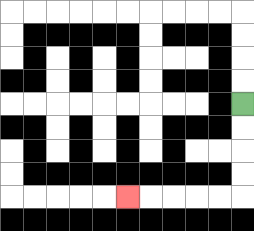{'start': '[10, 4]', 'end': '[5, 8]', 'path_directions': 'D,D,D,D,L,L,L,L,L', 'path_coordinates': '[[10, 4], [10, 5], [10, 6], [10, 7], [10, 8], [9, 8], [8, 8], [7, 8], [6, 8], [5, 8]]'}